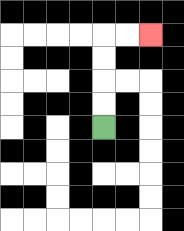{'start': '[4, 5]', 'end': '[6, 1]', 'path_directions': 'U,U,U,U,R,R', 'path_coordinates': '[[4, 5], [4, 4], [4, 3], [4, 2], [4, 1], [5, 1], [6, 1]]'}